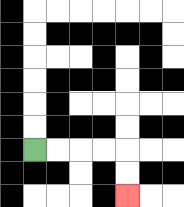{'start': '[1, 6]', 'end': '[5, 8]', 'path_directions': 'R,R,R,R,D,D', 'path_coordinates': '[[1, 6], [2, 6], [3, 6], [4, 6], [5, 6], [5, 7], [5, 8]]'}